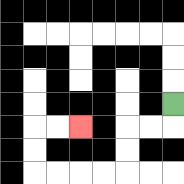{'start': '[7, 4]', 'end': '[3, 5]', 'path_directions': 'D,L,L,D,D,L,L,L,L,U,U,R,R', 'path_coordinates': '[[7, 4], [7, 5], [6, 5], [5, 5], [5, 6], [5, 7], [4, 7], [3, 7], [2, 7], [1, 7], [1, 6], [1, 5], [2, 5], [3, 5]]'}